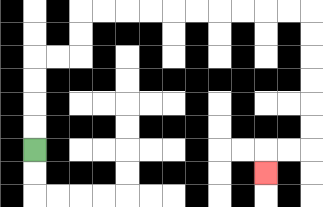{'start': '[1, 6]', 'end': '[11, 7]', 'path_directions': 'U,U,U,U,R,R,U,U,R,R,R,R,R,R,R,R,R,R,D,D,D,D,D,D,L,L,D', 'path_coordinates': '[[1, 6], [1, 5], [1, 4], [1, 3], [1, 2], [2, 2], [3, 2], [3, 1], [3, 0], [4, 0], [5, 0], [6, 0], [7, 0], [8, 0], [9, 0], [10, 0], [11, 0], [12, 0], [13, 0], [13, 1], [13, 2], [13, 3], [13, 4], [13, 5], [13, 6], [12, 6], [11, 6], [11, 7]]'}